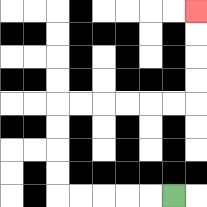{'start': '[7, 8]', 'end': '[8, 0]', 'path_directions': 'L,L,L,L,L,U,U,U,U,R,R,R,R,R,R,U,U,U,U', 'path_coordinates': '[[7, 8], [6, 8], [5, 8], [4, 8], [3, 8], [2, 8], [2, 7], [2, 6], [2, 5], [2, 4], [3, 4], [4, 4], [5, 4], [6, 4], [7, 4], [8, 4], [8, 3], [8, 2], [8, 1], [8, 0]]'}